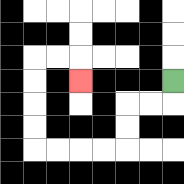{'start': '[7, 3]', 'end': '[3, 3]', 'path_directions': 'D,L,L,D,D,L,L,L,L,U,U,U,U,R,R,D', 'path_coordinates': '[[7, 3], [7, 4], [6, 4], [5, 4], [5, 5], [5, 6], [4, 6], [3, 6], [2, 6], [1, 6], [1, 5], [1, 4], [1, 3], [1, 2], [2, 2], [3, 2], [3, 3]]'}